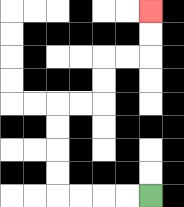{'start': '[6, 8]', 'end': '[6, 0]', 'path_directions': 'L,L,L,L,U,U,U,U,R,R,U,U,R,R,U,U', 'path_coordinates': '[[6, 8], [5, 8], [4, 8], [3, 8], [2, 8], [2, 7], [2, 6], [2, 5], [2, 4], [3, 4], [4, 4], [4, 3], [4, 2], [5, 2], [6, 2], [6, 1], [6, 0]]'}